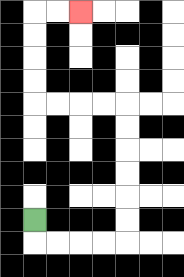{'start': '[1, 9]', 'end': '[3, 0]', 'path_directions': 'D,R,R,R,R,U,U,U,U,U,U,L,L,L,L,U,U,U,U,R,R', 'path_coordinates': '[[1, 9], [1, 10], [2, 10], [3, 10], [4, 10], [5, 10], [5, 9], [5, 8], [5, 7], [5, 6], [5, 5], [5, 4], [4, 4], [3, 4], [2, 4], [1, 4], [1, 3], [1, 2], [1, 1], [1, 0], [2, 0], [3, 0]]'}